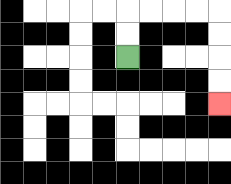{'start': '[5, 2]', 'end': '[9, 4]', 'path_directions': 'U,U,R,R,R,R,D,D,D,D', 'path_coordinates': '[[5, 2], [5, 1], [5, 0], [6, 0], [7, 0], [8, 0], [9, 0], [9, 1], [9, 2], [9, 3], [9, 4]]'}